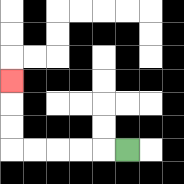{'start': '[5, 6]', 'end': '[0, 3]', 'path_directions': 'L,L,L,L,L,U,U,U', 'path_coordinates': '[[5, 6], [4, 6], [3, 6], [2, 6], [1, 6], [0, 6], [0, 5], [0, 4], [0, 3]]'}